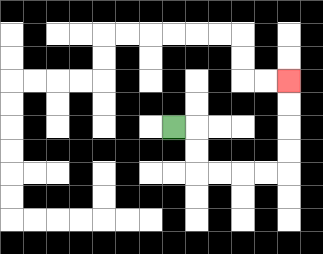{'start': '[7, 5]', 'end': '[12, 3]', 'path_directions': 'R,D,D,R,R,R,R,U,U,U,U', 'path_coordinates': '[[7, 5], [8, 5], [8, 6], [8, 7], [9, 7], [10, 7], [11, 7], [12, 7], [12, 6], [12, 5], [12, 4], [12, 3]]'}